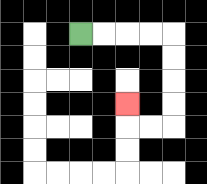{'start': '[3, 1]', 'end': '[5, 4]', 'path_directions': 'R,R,R,R,D,D,D,D,L,L,U', 'path_coordinates': '[[3, 1], [4, 1], [5, 1], [6, 1], [7, 1], [7, 2], [7, 3], [7, 4], [7, 5], [6, 5], [5, 5], [5, 4]]'}